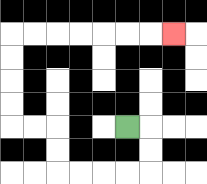{'start': '[5, 5]', 'end': '[7, 1]', 'path_directions': 'R,D,D,L,L,L,L,U,U,L,L,U,U,U,U,R,R,R,R,R,R,R', 'path_coordinates': '[[5, 5], [6, 5], [6, 6], [6, 7], [5, 7], [4, 7], [3, 7], [2, 7], [2, 6], [2, 5], [1, 5], [0, 5], [0, 4], [0, 3], [0, 2], [0, 1], [1, 1], [2, 1], [3, 1], [4, 1], [5, 1], [6, 1], [7, 1]]'}